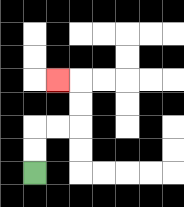{'start': '[1, 7]', 'end': '[2, 3]', 'path_directions': 'U,U,R,R,U,U,L', 'path_coordinates': '[[1, 7], [1, 6], [1, 5], [2, 5], [3, 5], [3, 4], [3, 3], [2, 3]]'}